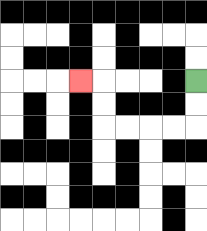{'start': '[8, 3]', 'end': '[3, 3]', 'path_directions': 'D,D,L,L,L,L,U,U,L', 'path_coordinates': '[[8, 3], [8, 4], [8, 5], [7, 5], [6, 5], [5, 5], [4, 5], [4, 4], [4, 3], [3, 3]]'}